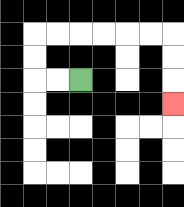{'start': '[3, 3]', 'end': '[7, 4]', 'path_directions': 'L,L,U,U,R,R,R,R,R,R,D,D,D', 'path_coordinates': '[[3, 3], [2, 3], [1, 3], [1, 2], [1, 1], [2, 1], [3, 1], [4, 1], [5, 1], [6, 1], [7, 1], [7, 2], [7, 3], [7, 4]]'}